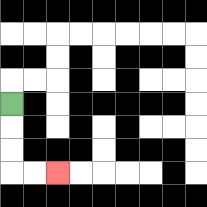{'start': '[0, 4]', 'end': '[2, 7]', 'path_directions': 'D,D,D,R,R', 'path_coordinates': '[[0, 4], [0, 5], [0, 6], [0, 7], [1, 7], [2, 7]]'}